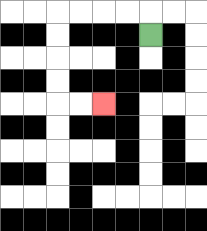{'start': '[6, 1]', 'end': '[4, 4]', 'path_directions': 'U,L,L,L,L,D,D,D,D,R,R', 'path_coordinates': '[[6, 1], [6, 0], [5, 0], [4, 0], [3, 0], [2, 0], [2, 1], [2, 2], [2, 3], [2, 4], [3, 4], [4, 4]]'}